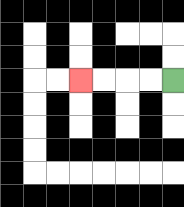{'start': '[7, 3]', 'end': '[3, 3]', 'path_directions': 'L,L,L,L', 'path_coordinates': '[[7, 3], [6, 3], [5, 3], [4, 3], [3, 3]]'}